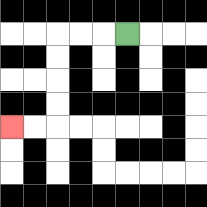{'start': '[5, 1]', 'end': '[0, 5]', 'path_directions': 'L,L,L,D,D,D,D,L,L', 'path_coordinates': '[[5, 1], [4, 1], [3, 1], [2, 1], [2, 2], [2, 3], [2, 4], [2, 5], [1, 5], [0, 5]]'}